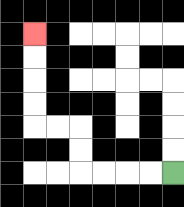{'start': '[7, 7]', 'end': '[1, 1]', 'path_directions': 'L,L,L,L,U,U,L,L,U,U,U,U', 'path_coordinates': '[[7, 7], [6, 7], [5, 7], [4, 7], [3, 7], [3, 6], [3, 5], [2, 5], [1, 5], [1, 4], [1, 3], [1, 2], [1, 1]]'}